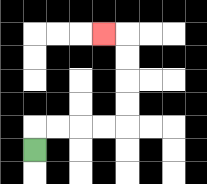{'start': '[1, 6]', 'end': '[4, 1]', 'path_directions': 'U,R,R,R,R,U,U,U,U,L', 'path_coordinates': '[[1, 6], [1, 5], [2, 5], [3, 5], [4, 5], [5, 5], [5, 4], [5, 3], [5, 2], [5, 1], [4, 1]]'}